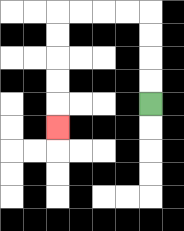{'start': '[6, 4]', 'end': '[2, 5]', 'path_directions': 'U,U,U,U,L,L,L,L,D,D,D,D,D', 'path_coordinates': '[[6, 4], [6, 3], [6, 2], [6, 1], [6, 0], [5, 0], [4, 0], [3, 0], [2, 0], [2, 1], [2, 2], [2, 3], [2, 4], [2, 5]]'}